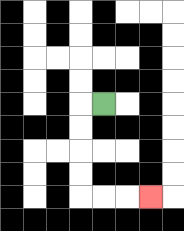{'start': '[4, 4]', 'end': '[6, 8]', 'path_directions': 'L,D,D,D,D,R,R,R', 'path_coordinates': '[[4, 4], [3, 4], [3, 5], [3, 6], [3, 7], [3, 8], [4, 8], [5, 8], [6, 8]]'}